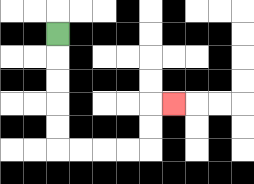{'start': '[2, 1]', 'end': '[7, 4]', 'path_directions': 'D,D,D,D,D,R,R,R,R,U,U,R', 'path_coordinates': '[[2, 1], [2, 2], [2, 3], [2, 4], [2, 5], [2, 6], [3, 6], [4, 6], [5, 6], [6, 6], [6, 5], [6, 4], [7, 4]]'}